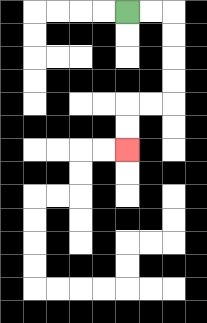{'start': '[5, 0]', 'end': '[5, 6]', 'path_directions': 'R,R,D,D,D,D,L,L,D,D', 'path_coordinates': '[[5, 0], [6, 0], [7, 0], [7, 1], [7, 2], [7, 3], [7, 4], [6, 4], [5, 4], [5, 5], [5, 6]]'}